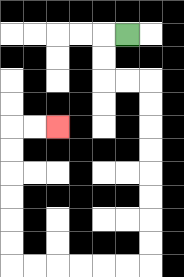{'start': '[5, 1]', 'end': '[2, 5]', 'path_directions': 'L,D,D,R,R,D,D,D,D,D,D,D,D,L,L,L,L,L,L,U,U,U,U,U,U,R,R', 'path_coordinates': '[[5, 1], [4, 1], [4, 2], [4, 3], [5, 3], [6, 3], [6, 4], [6, 5], [6, 6], [6, 7], [6, 8], [6, 9], [6, 10], [6, 11], [5, 11], [4, 11], [3, 11], [2, 11], [1, 11], [0, 11], [0, 10], [0, 9], [0, 8], [0, 7], [0, 6], [0, 5], [1, 5], [2, 5]]'}